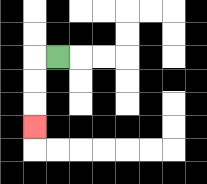{'start': '[2, 2]', 'end': '[1, 5]', 'path_directions': 'L,D,D,D', 'path_coordinates': '[[2, 2], [1, 2], [1, 3], [1, 4], [1, 5]]'}